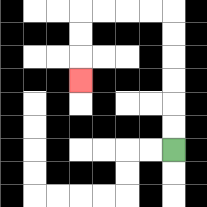{'start': '[7, 6]', 'end': '[3, 3]', 'path_directions': 'U,U,U,U,U,U,L,L,L,L,D,D,D', 'path_coordinates': '[[7, 6], [7, 5], [7, 4], [7, 3], [7, 2], [7, 1], [7, 0], [6, 0], [5, 0], [4, 0], [3, 0], [3, 1], [3, 2], [3, 3]]'}